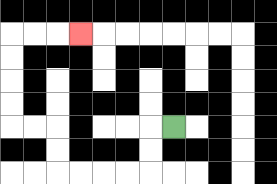{'start': '[7, 5]', 'end': '[3, 1]', 'path_directions': 'L,D,D,L,L,L,L,U,U,L,L,U,U,U,U,R,R,R', 'path_coordinates': '[[7, 5], [6, 5], [6, 6], [6, 7], [5, 7], [4, 7], [3, 7], [2, 7], [2, 6], [2, 5], [1, 5], [0, 5], [0, 4], [0, 3], [0, 2], [0, 1], [1, 1], [2, 1], [3, 1]]'}